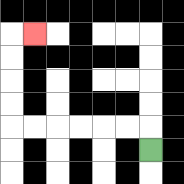{'start': '[6, 6]', 'end': '[1, 1]', 'path_directions': 'U,L,L,L,L,L,L,U,U,U,U,R', 'path_coordinates': '[[6, 6], [6, 5], [5, 5], [4, 5], [3, 5], [2, 5], [1, 5], [0, 5], [0, 4], [0, 3], [0, 2], [0, 1], [1, 1]]'}